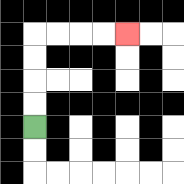{'start': '[1, 5]', 'end': '[5, 1]', 'path_directions': 'U,U,U,U,R,R,R,R', 'path_coordinates': '[[1, 5], [1, 4], [1, 3], [1, 2], [1, 1], [2, 1], [3, 1], [4, 1], [5, 1]]'}